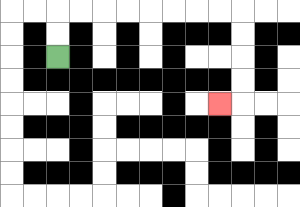{'start': '[2, 2]', 'end': '[9, 4]', 'path_directions': 'U,U,R,R,R,R,R,R,R,R,D,D,D,D,L', 'path_coordinates': '[[2, 2], [2, 1], [2, 0], [3, 0], [4, 0], [5, 0], [6, 0], [7, 0], [8, 0], [9, 0], [10, 0], [10, 1], [10, 2], [10, 3], [10, 4], [9, 4]]'}